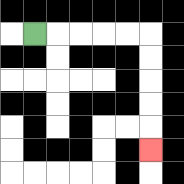{'start': '[1, 1]', 'end': '[6, 6]', 'path_directions': 'R,R,R,R,R,D,D,D,D,D', 'path_coordinates': '[[1, 1], [2, 1], [3, 1], [4, 1], [5, 1], [6, 1], [6, 2], [6, 3], [6, 4], [6, 5], [6, 6]]'}